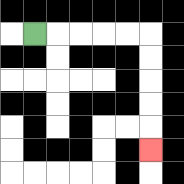{'start': '[1, 1]', 'end': '[6, 6]', 'path_directions': 'R,R,R,R,R,D,D,D,D,D', 'path_coordinates': '[[1, 1], [2, 1], [3, 1], [4, 1], [5, 1], [6, 1], [6, 2], [6, 3], [6, 4], [6, 5], [6, 6]]'}